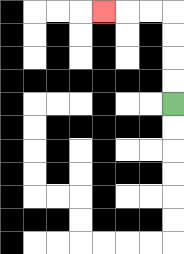{'start': '[7, 4]', 'end': '[4, 0]', 'path_directions': 'U,U,U,U,L,L,L', 'path_coordinates': '[[7, 4], [7, 3], [7, 2], [7, 1], [7, 0], [6, 0], [5, 0], [4, 0]]'}